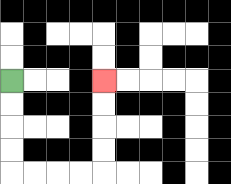{'start': '[0, 3]', 'end': '[4, 3]', 'path_directions': 'D,D,D,D,R,R,R,R,U,U,U,U', 'path_coordinates': '[[0, 3], [0, 4], [0, 5], [0, 6], [0, 7], [1, 7], [2, 7], [3, 7], [4, 7], [4, 6], [4, 5], [4, 4], [4, 3]]'}